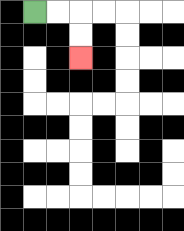{'start': '[1, 0]', 'end': '[3, 2]', 'path_directions': 'R,R,D,D', 'path_coordinates': '[[1, 0], [2, 0], [3, 0], [3, 1], [3, 2]]'}